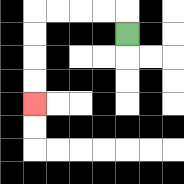{'start': '[5, 1]', 'end': '[1, 4]', 'path_directions': 'U,L,L,L,L,D,D,D,D', 'path_coordinates': '[[5, 1], [5, 0], [4, 0], [3, 0], [2, 0], [1, 0], [1, 1], [1, 2], [1, 3], [1, 4]]'}